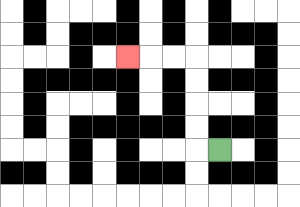{'start': '[9, 6]', 'end': '[5, 2]', 'path_directions': 'L,U,U,U,U,L,L,L', 'path_coordinates': '[[9, 6], [8, 6], [8, 5], [8, 4], [8, 3], [8, 2], [7, 2], [6, 2], [5, 2]]'}